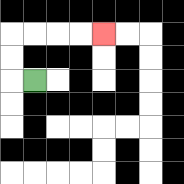{'start': '[1, 3]', 'end': '[4, 1]', 'path_directions': 'L,U,U,R,R,R,R', 'path_coordinates': '[[1, 3], [0, 3], [0, 2], [0, 1], [1, 1], [2, 1], [3, 1], [4, 1]]'}